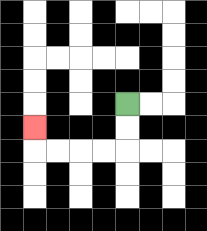{'start': '[5, 4]', 'end': '[1, 5]', 'path_directions': 'D,D,L,L,L,L,U', 'path_coordinates': '[[5, 4], [5, 5], [5, 6], [4, 6], [3, 6], [2, 6], [1, 6], [1, 5]]'}